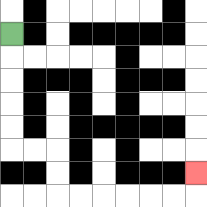{'start': '[0, 1]', 'end': '[8, 7]', 'path_directions': 'D,D,D,D,D,R,R,D,D,R,R,R,R,R,R,U', 'path_coordinates': '[[0, 1], [0, 2], [0, 3], [0, 4], [0, 5], [0, 6], [1, 6], [2, 6], [2, 7], [2, 8], [3, 8], [4, 8], [5, 8], [6, 8], [7, 8], [8, 8], [8, 7]]'}